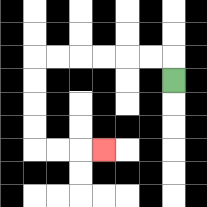{'start': '[7, 3]', 'end': '[4, 6]', 'path_directions': 'U,L,L,L,L,L,L,D,D,D,D,R,R,R', 'path_coordinates': '[[7, 3], [7, 2], [6, 2], [5, 2], [4, 2], [3, 2], [2, 2], [1, 2], [1, 3], [1, 4], [1, 5], [1, 6], [2, 6], [3, 6], [4, 6]]'}